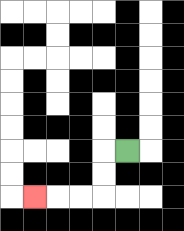{'start': '[5, 6]', 'end': '[1, 8]', 'path_directions': 'L,D,D,L,L,L', 'path_coordinates': '[[5, 6], [4, 6], [4, 7], [4, 8], [3, 8], [2, 8], [1, 8]]'}